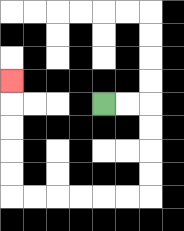{'start': '[4, 4]', 'end': '[0, 3]', 'path_directions': 'R,R,D,D,D,D,L,L,L,L,L,L,U,U,U,U,U', 'path_coordinates': '[[4, 4], [5, 4], [6, 4], [6, 5], [6, 6], [6, 7], [6, 8], [5, 8], [4, 8], [3, 8], [2, 8], [1, 8], [0, 8], [0, 7], [0, 6], [0, 5], [0, 4], [0, 3]]'}